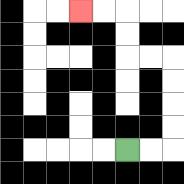{'start': '[5, 6]', 'end': '[3, 0]', 'path_directions': 'R,R,U,U,U,U,L,L,U,U,L,L', 'path_coordinates': '[[5, 6], [6, 6], [7, 6], [7, 5], [7, 4], [7, 3], [7, 2], [6, 2], [5, 2], [5, 1], [5, 0], [4, 0], [3, 0]]'}